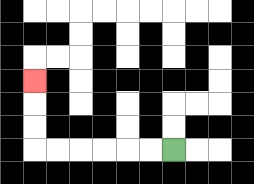{'start': '[7, 6]', 'end': '[1, 3]', 'path_directions': 'L,L,L,L,L,L,U,U,U', 'path_coordinates': '[[7, 6], [6, 6], [5, 6], [4, 6], [3, 6], [2, 6], [1, 6], [1, 5], [1, 4], [1, 3]]'}